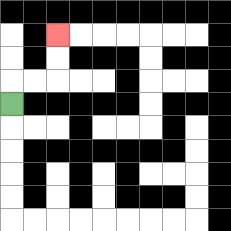{'start': '[0, 4]', 'end': '[2, 1]', 'path_directions': 'U,R,R,U,U', 'path_coordinates': '[[0, 4], [0, 3], [1, 3], [2, 3], [2, 2], [2, 1]]'}